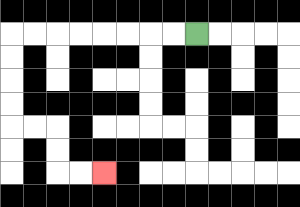{'start': '[8, 1]', 'end': '[4, 7]', 'path_directions': 'L,L,L,L,L,L,L,L,D,D,D,D,R,R,D,D,R,R', 'path_coordinates': '[[8, 1], [7, 1], [6, 1], [5, 1], [4, 1], [3, 1], [2, 1], [1, 1], [0, 1], [0, 2], [0, 3], [0, 4], [0, 5], [1, 5], [2, 5], [2, 6], [2, 7], [3, 7], [4, 7]]'}